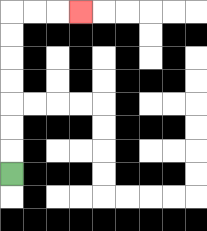{'start': '[0, 7]', 'end': '[3, 0]', 'path_directions': 'U,U,U,U,U,U,U,R,R,R', 'path_coordinates': '[[0, 7], [0, 6], [0, 5], [0, 4], [0, 3], [0, 2], [0, 1], [0, 0], [1, 0], [2, 0], [3, 0]]'}